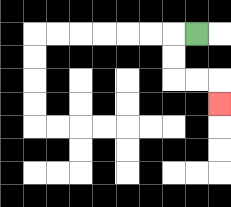{'start': '[8, 1]', 'end': '[9, 4]', 'path_directions': 'L,D,D,R,R,D', 'path_coordinates': '[[8, 1], [7, 1], [7, 2], [7, 3], [8, 3], [9, 3], [9, 4]]'}